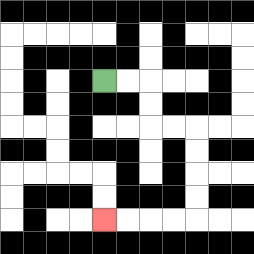{'start': '[4, 3]', 'end': '[4, 9]', 'path_directions': 'R,R,D,D,R,R,D,D,D,D,L,L,L,L', 'path_coordinates': '[[4, 3], [5, 3], [6, 3], [6, 4], [6, 5], [7, 5], [8, 5], [8, 6], [8, 7], [8, 8], [8, 9], [7, 9], [6, 9], [5, 9], [4, 9]]'}